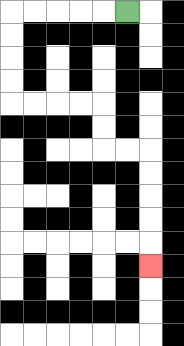{'start': '[5, 0]', 'end': '[6, 11]', 'path_directions': 'L,L,L,L,L,D,D,D,D,R,R,R,R,D,D,R,R,D,D,D,D,D', 'path_coordinates': '[[5, 0], [4, 0], [3, 0], [2, 0], [1, 0], [0, 0], [0, 1], [0, 2], [0, 3], [0, 4], [1, 4], [2, 4], [3, 4], [4, 4], [4, 5], [4, 6], [5, 6], [6, 6], [6, 7], [6, 8], [6, 9], [6, 10], [6, 11]]'}